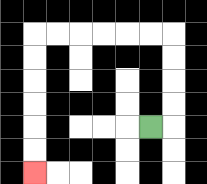{'start': '[6, 5]', 'end': '[1, 7]', 'path_directions': 'R,U,U,U,U,L,L,L,L,L,L,D,D,D,D,D,D', 'path_coordinates': '[[6, 5], [7, 5], [7, 4], [7, 3], [7, 2], [7, 1], [6, 1], [5, 1], [4, 1], [3, 1], [2, 1], [1, 1], [1, 2], [1, 3], [1, 4], [1, 5], [1, 6], [1, 7]]'}